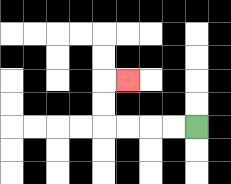{'start': '[8, 5]', 'end': '[5, 3]', 'path_directions': 'L,L,L,L,U,U,R', 'path_coordinates': '[[8, 5], [7, 5], [6, 5], [5, 5], [4, 5], [4, 4], [4, 3], [5, 3]]'}